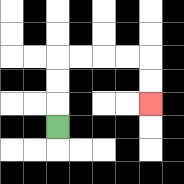{'start': '[2, 5]', 'end': '[6, 4]', 'path_directions': 'U,U,U,R,R,R,R,D,D', 'path_coordinates': '[[2, 5], [2, 4], [2, 3], [2, 2], [3, 2], [4, 2], [5, 2], [6, 2], [6, 3], [6, 4]]'}